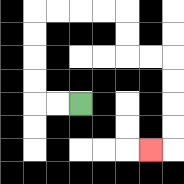{'start': '[3, 4]', 'end': '[6, 6]', 'path_directions': 'L,L,U,U,U,U,R,R,R,R,D,D,R,R,D,D,D,D,L', 'path_coordinates': '[[3, 4], [2, 4], [1, 4], [1, 3], [1, 2], [1, 1], [1, 0], [2, 0], [3, 0], [4, 0], [5, 0], [5, 1], [5, 2], [6, 2], [7, 2], [7, 3], [7, 4], [7, 5], [7, 6], [6, 6]]'}